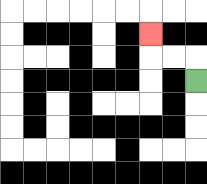{'start': '[8, 3]', 'end': '[6, 1]', 'path_directions': 'U,L,L,U', 'path_coordinates': '[[8, 3], [8, 2], [7, 2], [6, 2], [6, 1]]'}